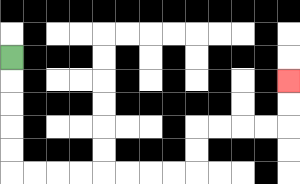{'start': '[0, 2]', 'end': '[12, 3]', 'path_directions': 'D,D,D,D,D,R,R,R,R,R,R,R,R,U,U,R,R,R,R,U,U', 'path_coordinates': '[[0, 2], [0, 3], [0, 4], [0, 5], [0, 6], [0, 7], [1, 7], [2, 7], [3, 7], [4, 7], [5, 7], [6, 7], [7, 7], [8, 7], [8, 6], [8, 5], [9, 5], [10, 5], [11, 5], [12, 5], [12, 4], [12, 3]]'}